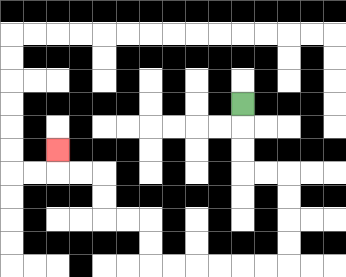{'start': '[10, 4]', 'end': '[2, 6]', 'path_directions': 'D,D,D,R,R,D,D,D,D,L,L,L,L,L,L,U,U,L,L,U,U,L,L,U', 'path_coordinates': '[[10, 4], [10, 5], [10, 6], [10, 7], [11, 7], [12, 7], [12, 8], [12, 9], [12, 10], [12, 11], [11, 11], [10, 11], [9, 11], [8, 11], [7, 11], [6, 11], [6, 10], [6, 9], [5, 9], [4, 9], [4, 8], [4, 7], [3, 7], [2, 7], [2, 6]]'}